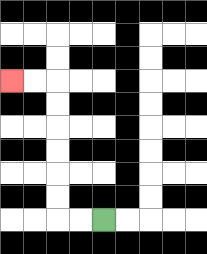{'start': '[4, 9]', 'end': '[0, 3]', 'path_directions': 'L,L,U,U,U,U,U,U,L,L', 'path_coordinates': '[[4, 9], [3, 9], [2, 9], [2, 8], [2, 7], [2, 6], [2, 5], [2, 4], [2, 3], [1, 3], [0, 3]]'}